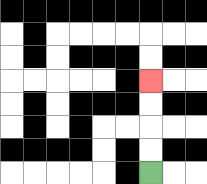{'start': '[6, 7]', 'end': '[6, 3]', 'path_directions': 'U,U,U,U', 'path_coordinates': '[[6, 7], [6, 6], [6, 5], [6, 4], [6, 3]]'}